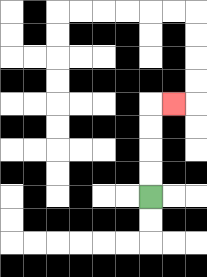{'start': '[6, 8]', 'end': '[7, 4]', 'path_directions': 'U,U,U,U,R', 'path_coordinates': '[[6, 8], [6, 7], [6, 6], [6, 5], [6, 4], [7, 4]]'}